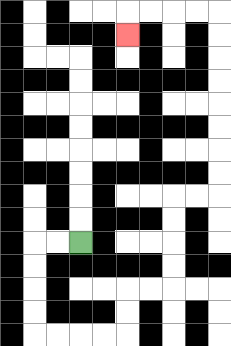{'start': '[3, 10]', 'end': '[5, 1]', 'path_directions': 'L,L,D,D,D,D,R,R,R,R,U,U,R,R,U,U,U,U,R,R,U,U,U,U,U,U,U,U,L,L,L,L,D', 'path_coordinates': '[[3, 10], [2, 10], [1, 10], [1, 11], [1, 12], [1, 13], [1, 14], [2, 14], [3, 14], [4, 14], [5, 14], [5, 13], [5, 12], [6, 12], [7, 12], [7, 11], [7, 10], [7, 9], [7, 8], [8, 8], [9, 8], [9, 7], [9, 6], [9, 5], [9, 4], [9, 3], [9, 2], [9, 1], [9, 0], [8, 0], [7, 0], [6, 0], [5, 0], [5, 1]]'}